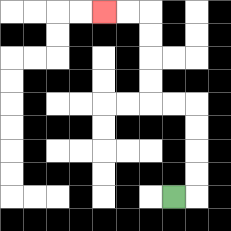{'start': '[7, 8]', 'end': '[4, 0]', 'path_directions': 'R,U,U,U,U,L,L,U,U,U,U,L,L', 'path_coordinates': '[[7, 8], [8, 8], [8, 7], [8, 6], [8, 5], [8, 4], [7, 4], [6, 4], [6, 3], [6, 2], [6, 1], [6, 0], [5, 0], [4, 0]]'}